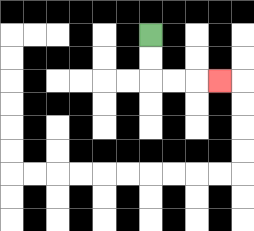{'start': '[6, 1]', 'end': '[9, 3]', 'path_directions': 'D,D,R,R,R', 'path_coordinates': '[[6, 1], [6, 2], [6, 3], [7, 3], [8, 3], [9, 3]]'}